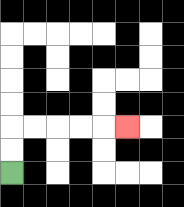{'start': '[0, 7]', 'end': '[5, 5]', 'path_directions': 'U,U,R,R,R,R,R', 'path_coordinates': '[[0, 7], [0, 6], [0, 5], [1, 5], [2, 5], [3, 5], [4, 5], [5, 5]]'}